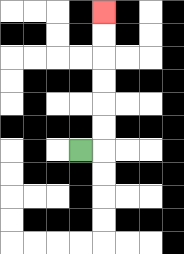{'start': '[3, 6]', 'end': '[4, 0]', 'path_directions': 'R,U,U,U,U,U,U', 'path_coordinates': '[[3, 6], [4, 6], [4, 5], [4, 4], [4, 3], [4, 2], [4, 1], [4, 0]]'}